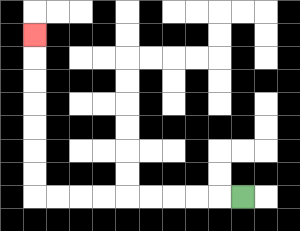{'start': '[10, 8]', 'end': '[1, 1]', 'path_directions': 'L,L,L,L,L,L,L,L,L,U,U,U,U,U,U,U', 'path_coordinates': '[[10, 8], [9, 8], [8, 8], [7, 8], [6, 8], [5, 8], [4, 8], [3, 8], [2, 8], [1, 8], [1, 7], [1, 6], [1, 5], [1, 4], [1, 3], [1, 2], [1, 1]]'}